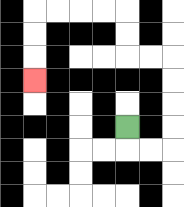{'start': '[5, 5]', 'end': '[1, 3]', 'path_directions': 'D,R,R,U,U,U,U,L,L,U,U,L,L,L,L,D,D,D', 'path_coordinates': '[[5, 5], [5, 6], [6, 6], [7, 6], [7, 5], [7, 4], [7, 3], [7, 2], [6, 2], [5, 2], [5, 1], [5, 0], [4, 0], [3, 0], [2, 0], [1, 0], [1, 1], [1, 2], [1, 3]]'}